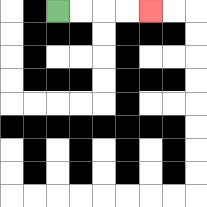{'start': '[2, 0]', 'end': '[6, 0]', 'path_directions': 'R,R,R,R', 'path_coordinates': '[[2, 0], [3, 0], [4, 0], [5, 0], [6, 0]]'}